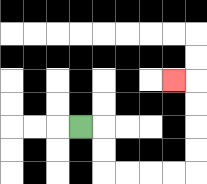{'start': '[3, 5]', 'end': '[7, 3]', 'path_directions': 'R,D,D,R,R,R,R,U,U,U,U,L', 'path_coordinates': '[[3, 5], [4, 5], [4, 6], [4, 7], [5, 7], [6, 7], [7, 7], [8, 7], [8, 6], [8, 5], [8, 4], [8, 3], [7, 3]]'}